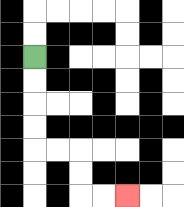{'start': '[1, 2]', 'end': '[5, 8]', 'path_directions': 'D,D,D,D,R,R,D,D,R,R', 'path_coordinates': '[[1, 2], [1, 3], [1, 4], [1, 5], [1, 6], [2, 6], [3, 6], [3, 7], [3, 8], [4, 8], [5, 8]]'}